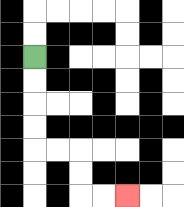{'start': '[1, 2]', 'end': '[5, 8]', 'path_directions': 'D,D,D,D,R,R,D,D,R,R', 'path_coordinates': '[[1, 2], [1, 3], [1, 4], [1, 5], [1, 6], [2, 6], [3, 6], [3, 7], [3, 8], [4, 8], [5, 8]]'}